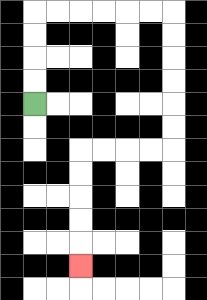{'start': '[1, 4]', 'end': '[3, 11]', 'path_directions': 'U,U,U,U,R,R,R,R,R,R,D,D,D,D,D,D,L,L,L,L,D,D,D,D,D', 'path_coordinates': '[[1, 4], [1, 3], [1, 2], [1, 1], [1, 0], [2, 0], [3, 0], [4, 0], [5, 0], [6, 0], [7, 0], [7, 1], [7, 2], [7, 3], [7, 4], [7, 5], [7, 6], [6, 6], [5, 6], [4, 6], [3, 6], [3, 7], [3, 8], [3, 9], [3, 10], [3, 11]]'}